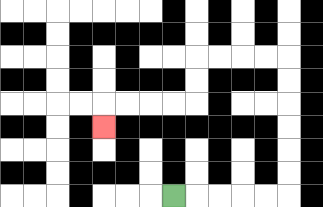{'start': '[7, 8]', 'end': '[4, 5]', 'path_directions': 'R,R,R,R,R,U,U,U,U,U,U,L,L,L,L,D,D,L,L,L,L,D', 'path_coordinates': '[[7, 8], [8, 8], [9, 8], [10, 8], [11, 8], [12, 8], [12, 7], [12, 6], [12, 5], [12, 4], [12, 3], [12, 2], [11, 2], [10, 2], [9, 2], [8, 2], [8, 3], [8, 4], [7, 4], [6, 4], [5, 4], [4, 4], [4, 5]]'}